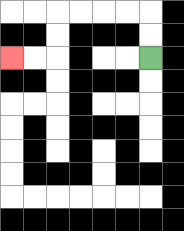{'start': '[6, 2]', 'end': '[0, 2]', 'path_directions': 'U,U,L,L,L,L,D,D,L,L', 'path_coordinates': '[[6, 2], [6, 1], [6, 0], [5, 0], [4, 0], [3, 0], [2, 0], [2, 1], [2, 2], [1, 2], [0, 2]]'}